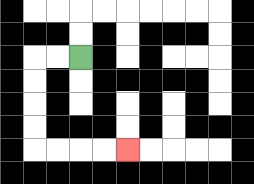{'start': '[3, 2]', 'end': '[5, 6]', 'path_directions': 'L,L,D,D,D,D,R,R,R,R', 'path_coordinates': '[[3, 2], [2, 2], [1, 2], [1, 3], [1, 4], [1, 5], [1, 6], [2, 6], [3, 6], [4, 6], [5, 6]]'}